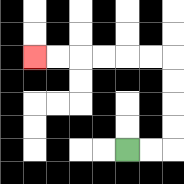{'start': '[5, 6]', 'end': '[1, 2]', 'path_directions': 'R,R,U,U,U,U,L,L,L,L,L,L', 'path_coordinates': '[[5, 6], [6, 6], [7, 6], [7, 5], [7, 4], [7, 3], [7, 2], [6, 2], [5, 2], [4, 2], [3, 2], [2, 2], [1, 2]]'}